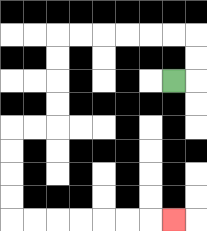{'start': '[7, 3]', 'end': '[7, 9]', 'path_directions': 'R,U,U,L,L,L,L,L,L,D,D,D,D,L,L,D,D,D,D,R,R,R,R,R,R,R', 'path_coordinates': '[[7, 3], [8, 3], [8, 2], [8, 1], [7, 1], [6, 1], [5, 1], [4, 1], [3, 1], [2, 1], [2, 2], [2, 3], [2, 4], [2, 5], [1, 5], [0, 5], [0, 6], [0, 7], [0, 8], [0, 9], [1, 9], [2, 9], [3, 9], [4, 9], [5, 9], [6, 9], [7, 9]]'}